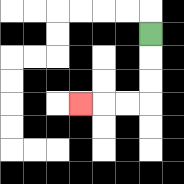{'start': '[6, 1]', 'end': '[3, 4]', 'path_directions': 'D,D,D,L,L,L', 'path_coordinates': '[[6, 1], [6, 2], [6, 3], [6, 4], [5, 4], [4, 4], [3, 4]]'}